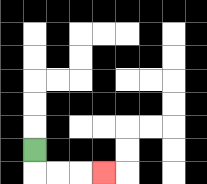{'start': '[1, 6]', 'end': '[4, 7]', 'path_directions': 'D,R,R,R', 'path_coordinates': '[[1, 6], [1, 7], [2, 7], [3, 7], [4, 7]]'}